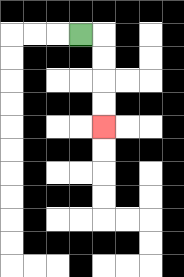{'start': '[3, 1]', 'end': '[4, 5]', 'path_directions': 'R,D,D,D,D', 'path_coordinates': '[[3, 1], [4, 1], [4, 2], [4, 3], [4, 4], [4, 5]]'}